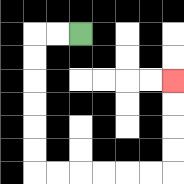{'start': '[3, 1]', 'end': '[7, 3]', 'path_directions': 'L,L,D,D,D,D,D,D,R,R,R,R,R,R,U,U,U,U', 'path_coordinates': '[[3, 1], [2, 1], [1, 1], [1, 2], [1, 3], [1, 4], [1, 5], [1, 6], [1, 7], [2, 7], [3, 7], [4, 7], [5, 7], [6, 7], [7, 7], [7, 6], [7, 5], [7, 4], [7, 3]]'}